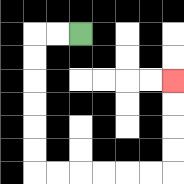{'start': '[3, 1]', 'end': '[7, 3]', 'path_directions': 'L,L,D,D,D,D,D,D,R,R,R,R,R,R,U,U,U,U', 'path_coordinates': '[[3, 1], [2, 1], [1, 1], [1, 2], [1, 3], [1, 4], [1, 5], [1, 6], [1, 7], [2, 7], [3, 7], [4, 7], [5, 7], [6, 7], [7, 7], [7, 6], [7, 5], [7, 4], [7, 3]]'}